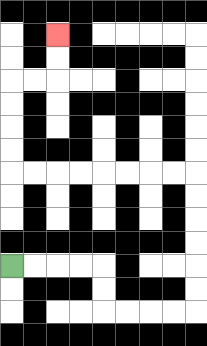{'start': '[0, 11]', 'end': '[2, 1]', 'path_directions': 'R,R,R,R,D,D,R,R,R,R,U,U,U,U,U,U,L,L,L,L,L,L,L,L,U,U,U,U,R,R,U,U', 'path_coordinates': '[[0, 11], [1, 11], [2, 11], [3, 11], [4, 11], [4, 12], [4, 13], [5, 13], [6, 13], [7, 13], [8, 13], [8, 12], [8, 11], [8, 10], [8, 9], [8, 8], [8, 7], [7, 7], [6, 7], [5, 7], [4, 7], [3, 7], [2, 7], [1, 7], [0, 7], [0, 6], [0, 5], [0, 4], [0, 3], [1, 3], [2, 3], [2, 2], [2, 1]]'}